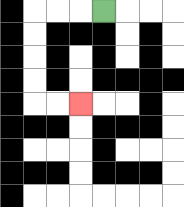{'start': '[4, 0]', 'end': '[3, 4]', 'path_directions': 'L,L,L,D,D,D,D,R,R', 'path_coordinates': '[[4, 0], [3, 0], [2, 0], [1, 0], [1, 1], [1, 2], [1, 3], [1, 4], [2, 4], [3, 4]]'}